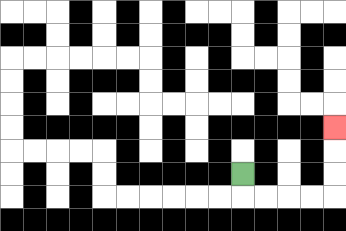{'start': '[10, 7]', 'end': '[14, 5]', 'path_directions': 'D,R,R,R,R,U,U,U', 'path_coordinates': '[[10, 7], [10, 8], [11, 8], [12, 8], [13, 8], [14, 8], [14, 7], [14, 6], [14, 5]]'}